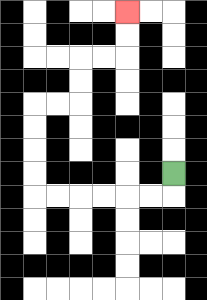{'start': '[7, 7]', 'end': '[5, 0]', 'path_directions': 'D,L,L,L,L,L,L,U,U,U,U,R,R,U,U,R,R,U,U', 'path_coordinates': '[[7, 7], [7, 8], [6, 8], [5, 8], [4, 8], [3, 8], [2, 8], [1, 8], [1, 7], [1, 6], [1, 5], [1, 4], [2, 4], [3, 4], [3, 3], [3, 2], [4, 2], [5, 2], [5, 1], [5, 0]]'}